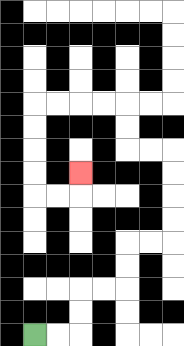{'start': '[1, 14]', 'end': '[3, 7]', 'path_directions': 'R,R,U,U,R,R,U,U,R,R,U,U,U,U,L,L,U,U,L,L,L,L,D,D,D,D,R,R,U', 'path_coordinates': '[[1, 14], [2, 14], [3, 14], [3, 13], [3, 12], [4, 12], [5, 12], [5, 11], [5, 10], [6, 10], [7, 10], [7, 9], [7, 8], [7, 7], [7, 6], [6, 6], [5, 6], [5, 5], [5, 4], [4, 4], [3, 4], [2, 4], [1, 4], [1, 5], [1, 6], [1, 7], [1, 8], [2, 8], [3, 8], [3, 7]]'}